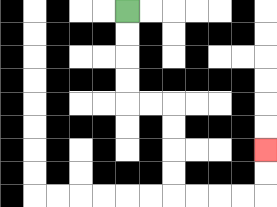{'start': '[5, 0]', 'end': '[11, 6]', 'path_directions': 'D,D,D,D,R,R,D,D,D,D,R,R,R,R,U,U', 'path_coordinates': '[[5, 0], [5, 1], [5, 2], [5, 3], [5, 4], [6, 4], [7, 4], [7, 5], [7, 6], [7, 7], [7, 8], [8, 8], [9, 8], [10, 8], [11, 8], [11, 7], [11, 6]]'}